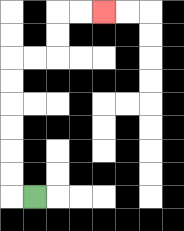{'start': '[1, 8]', 'end': '[4, 0]', 'path_directions': 'L,U,U,U,U,U,U,R,R,U,U,R,R', 'path_coordinates': '[[1, 8], [0, 8], [0, 7], [0, 6], [0, 5], [0, 4], [0, 3], [0, 2], [1, 2], [2, 2], [2, 1], [2, 0], [3, 0], [4, 0]]'}